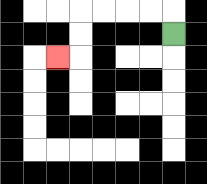{'start': '[7, 1]', 'end': '[2, 2]', 'path_directions': 'U,L,L,L,L,D,D,L', 'path_coordinates': '[[7, 1], [7, 0], [6, 0], [5, 0], [4, 0], [3, 0], [3, 1], [3, 2], [2, 2]]'}